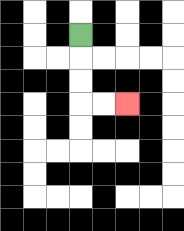{'start': '[3, 1]', 'end': '[5, 4]', 'path_directions': 'D,D,D,R,R', 'path_coordinates': '[[3, 1], [3, 2], [3, 3], [3, 4], [4, 4], [5, 4]]'}